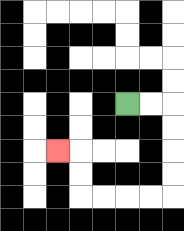{'start': '[5, 4]', 'end': '[2, 6]', 'path_directions': 'R,R,D,D,D,D,L,L,L,L,U,U,L', 'path_coordinates': '[[5, 4], [6, 4], [7, 4], [7, 5], [7, 6], [7, 7], [7, 8], [6, 8], [5, 8], [4, 8], [3, 8], [3, 7], [3, 6], [2, 6]]'}